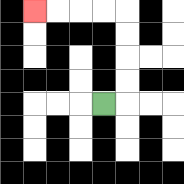{'start': '[4, 4]', 'end': '[1, 0]', 'path_directions': 'R,U,U,U,U,L,L,L,L', 'path_coordinates': '[[4, 4], [5, 4], [5, 3], [5, 2], [5, 1], [5, 0], [4, 0], [3, 0], [2, 0], [1, 0]]'}